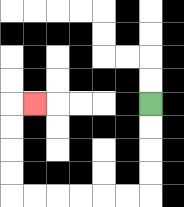{'start': '[6, 4]', 'end': '[1, 4]', 'path_directions': 'D,D,D,D,L,L,L,L,L,L,U,U,U,U,R', 'path_coordinates': '[[6, 4], [6, 5], [6, 6], [6, 7], [6, 8], [5, 8], [4, 8], [3, 8], [2, 8], [1, 8], [0, 8], [0, 7], [0, 6], [0, 5], [0, 4], [1, 4]]'}